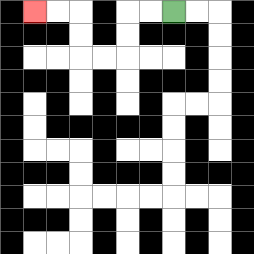{'start': '[7, 0]', 'end': '[1, 0]', 'path_directions': 'L,L,D,D,L,L,U,U,L,L', 'path_coordinates': '[[7, 0], [6, 0], [5, 0], [5, 1], [5, 2], [4, 2], [3, 2], [3, 1], [3, 0], [2, 0], [1, 0]]'}